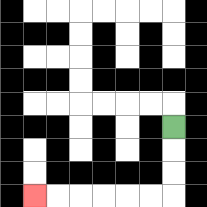{'start': '[7, 5]', 'end': '[1, 8]', 'path_directions': 'D,D,D,L,L,L,L,L,L', 'path_coordinates': '[[7, 5], [7, 6], [7, 7], [7, 8], [6, 8], [5, 8], [4, 8], [3, 8], [2, 8], [1, 8]]'}